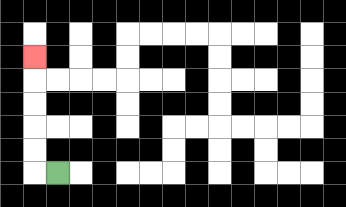{'start': '[2, 7]', 'end': '[1, 2]', 'path_directions': 'L,U,U,U,U,U', 'path_coordinates': '[[2, 7], [1, 7], [1, 6], [1, 5], [1, 4], [1, 3], [1, 2]]'}